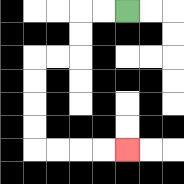{'start': '[5, 0]', 'end': '[5, 6]', 'path_directions': 'L,L,D,D,L,L,D,D,D,D,R,R,R,R', 'path_coordinates': '[[5, 0], [4, 0], [3, 0], [3, 1], [3, 2], [2, 2], [1, 2], [1, 3], [1, 4], [1, 5], [1, 6], [2, 6], [3, 6], [4, 6], [5, 6]]'}